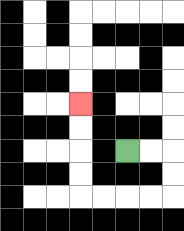{'start': '[5, 6]', 'end': '[3, 4]', 'path_directions': 'R,R,D,D,L,L,L,L,U,U,U,U', 'path_coordinates': '[[5, 6], [6, 6], [7, 6], [7, 7], [7, 8], [6, 8], [5, 8], [4, 8], [3, 8], [3, 7], [3, 6], [3, 5], [3, 4]]'}